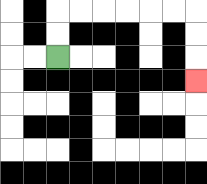{'start': '[2, 2]', 'end': '[8, 3]', 'path_directions': 'U,U,R,R,R,R,R,R,D,D,D', 'path_coordinates': '[[2, 2], [2, 1], [2, 0], [3, 0], [4, 0], [5, 0], [6, 0], [7, 0], [8, 0], [8, 1], [8, 2], [8, 3]]'}